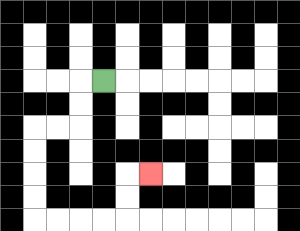{'start': '[4, 3]', 'end': '[6, 7]', 'path_directions': 'L,D,D,L,L,D,D,D,D,R,R,R,R,U,U,R', 'path_coordinates': '[[4, 3], [3, 3], [3, 4], [3, 5], [2, 5], [1, 5], [1, 6], [1, 7], [1, 8], [1, 9], [2, 9], [3, 9], [4, 9], [5, 9], [5, 8], [5, 7], [6, 7]]'}